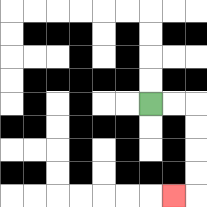{'start': '[6, 4]', 'end': '[7, 8]', 'path_directions': 'R,R,D,D,D,D,L', 'path_coordinates': '[[6, 4], [7, 4], [8, 4], [8, 5], [8, 6], [8, 7], [8, 8], [7, 8]]'}